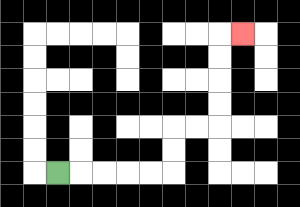{'start': '[2, 7]', 'end': '[10, 1]', 'path_directions': 'R,R,R,R,R,U,U,R,R,U,U,U,U,R', 'path_coordinates': '[[2, 7], [3, 7], [4, 7], [5, 7], [6, 7], [7, 7], [7, 6], [7, 5], [8, 5], [9, 5], [9, 4], [9, 3], [9, 2], [9, 1], [10, 1]]'}